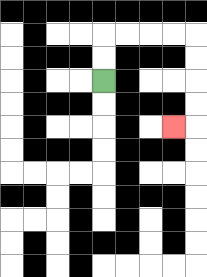{'start': '[4, 3]', 'end': '[7, 5]', 'path_directions': 'U,U,R,R,R,R,D,D,D,D,L', 'path_coordinates': '[[4, 3], [4, 2], [4, 1], [5, 1], [6, 1], [7, 1], [8, 1], [8, 2], [8, 3], [8, 4], [8, 5], [7, 5]]'}